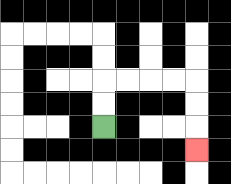{'start': '[4, 5]', 'end': '[8, 6]', 'path_directions': 'U,U,R,R,R,R,D,D,D', 'path_coordinates': '[[4, 5], [4, 4], [4, 3], [5, 3], [6, 3], [7, 3], [8, 3], [8, 4], [8, 5], [8, 6]]'}